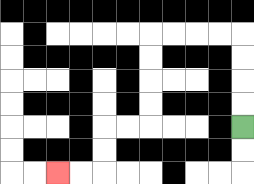{'start': '[10, 5]', 'end': '[2, 7]', 'path_directions': 'U,U,U,U,L,L,L,L,D,D,D,D,L,L,D,D,L,L', 'path_coordinates': '[[10, 5], [10, 4], [10, 3], [10, 2], [10, 1], [9, 1], [8, 1], [7, 1], [6, 1], [6, 2], [6, 3], [6, 4], [6, 5], [5, 5], [4, 5], [4, 6], [4, 7], [3, 7], [2, 7]]'}